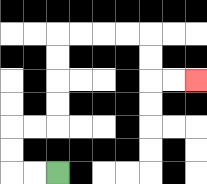{'start': '[2, 7]', 'end': '[8, 3]', 'path_directions': 'L,L,U,U,R,R,U,U,U,U,R,R,R,R,D,D,R,R', 'path_coordinates': '[[2, 7], [1, 7], [0, 7], [0, 6], [0, 5], [1, 5], [2, 5], [2, 4], [2, 3], [2, 2], [2, 1], [3, 1], [4, 1], [5, 1], [6, 1], [6, 2], [6, 3], [7, 3], [8, 3]]'}